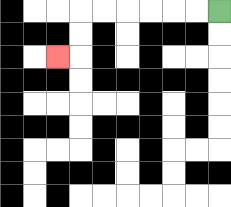{'start': '[9, 0]', 'end': '[2, 2]', 'path_directions': 'L,L,L,L,L,L,D,D,L', 'path_coordinates': '[[9, 0], [8, 0], [7, 0], [6, 0], [5, 0], [4, 0], [3, 0], [3, 1], [3, 2], [2, 2]]'}